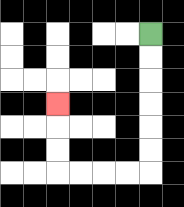{'start': '[6, 1]', 'end': '[2, 4]', 'path_directions': 'D,D,D,D,D,D,L,L,L,L,U,U,U', 'path_coordinates': '[[6, 1], [6, 2], [6, 3], [6, 4], [6, 5], [6, 6], [6, 7], [5, 7], [4, 7], [3, 7], [2, 7], [2, 6], [2, 5], [2, 4]]'}